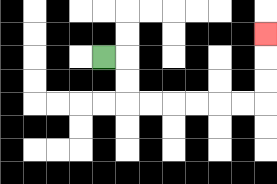{'start': '[4, 2]', 'end': '[11, 1]', 'path_directions': 'R,D,D,R,R,R,R,R,R,U,U,U', 'path_coordinates': '[[4, 2], [5, 2], [5, 3], [5, 4], [6, 4], [7, 4], [8, 4], [9, 4], [10, 4], [11, 4], [11, 3], [11, 2], [11, 1]]'}